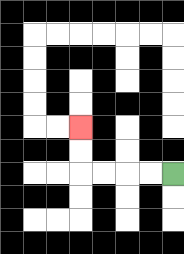{'start': '[7, 7]', 'end': '[3, 5]', 'path_directions': 'L,L,L,L,U,U', 'path_coordinates': '[[7, 7], [6, 7], [5, 7], [4, 7], [3, 7], [3, 6], [3, 5]]'}